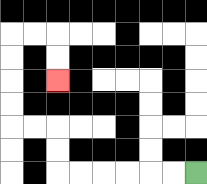{'start': '[8, 7]', 'end': '[2, 3]', 'path_directions': 'L,L,L,L,L,L,U,U,L,L,U,U,U,U,R,R,D,D', 'path_coordinates': '[[8, 7], [7, 7], [6, 7], [5, 7], [4, 7], [3, 7], [2, 7], [2, 6], [2, 5], [1, 5], [0, 5], [0, 4], [0, 3], [0, 2], [0, 1], [1, 1], [2, 1], [2, 2], [2, 3]]'}